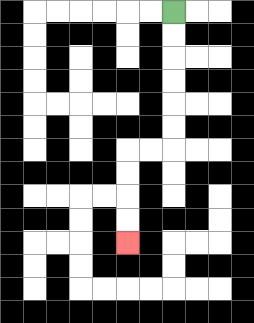{'start': '[7, 0]', 'end': '[5, 10]', 'path_directions': 'D,D,D,D,D,D,L,L,D,D,D,D', 'path_coordinates': '[[7, 0], [7, 1], [7, 2], [7, 3], [7, 4], [7, 5], [7, 6], [6, 6], [5, 6], [5, 7], [5, 8], [5, 9], [5, 10]]'}